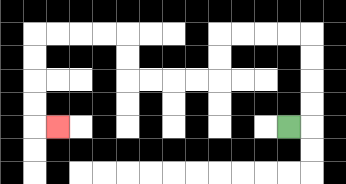{'start': '[12, 5]', 'end': '[2, 5]', 'path_directions': 'R,U,U,U,U,L,L,L,L,D,D,L,L,L,L,U,U,L,L,L,L,D,D,D,D,R', 'path_coordinates': '[[12, 5], [13, 5], [13, 4], [13, 3], [13, 2], [13, 1], [12, 1], [11, 1], [10, 1], [9, 1], [9, 2], [9, 3], [8, 3], [7, 3], [6, 3], [5, 3], [5, 2], [5, 1], [4, 1], [3, 1], [2, 1], [1, 1], [1, 2], [1, 3], [1, 4], [1, 5], [2, 5]]'}